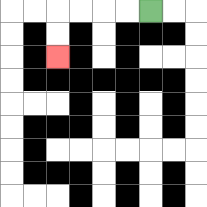{'start': '[6, 0]', 'end': '[2, 2]', 'path_directions': 'L,L,L,L,D,D', 'path_coordinates': '[[6, 0], [5, 0], [4, 0], [3, 0], [2, 0], [2, 1], [2, 2]]'}